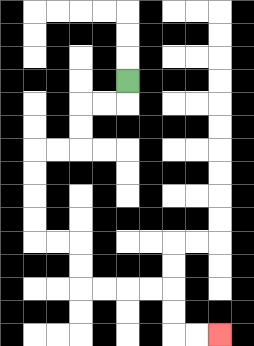{'start': '[5, 3]', 'end': '[9, 14]', 'path_directions': 'D,L,L,D,D,L,L,D,D,D,D,R,R,D,D,R,R,R,R,D,D,R,R', 'path_coordinates': '[[5, 3], [5, 4], [4, 4], [3, 4], [3, 5], [3, 6], [2, 6], [1, 6], [1, 7], [1, 8], [1, 9], [1, 10], [2, 10], [3, 10], [3, 11], [3, 12], [4, 12], [5, 12], [6, 12], [7, 12], [7, 13], [7, 14], [8, 14], [9, 14]]'}